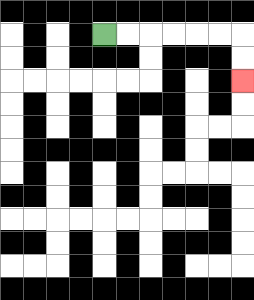{'start': '[4, 1]', 'end': '[10, 3]', 'path_directions': 'R,R,R,R,R,R,D,D', 'path_coordinates': '[[4, 1], [5, 1], [6, 1], [7, 1], [8, 1], [9, 1], [10, 1], [10, 2], [10, 3]]'}